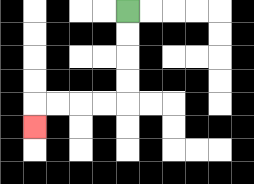{'start': '[5, 0]', 'end': '[1, 5]', 'path_directions': 'D,D,D,D,L,L,L,L,D', 'path_coordinates': '[[5, 0], [5, 1], [5, 2], [5, 3], [5, 4], [4, 4], [3, 4], [2, 4], [1, 4], [1, 5]]'}